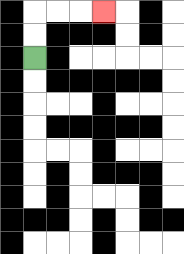{'start': '[1, 2]', 'end': '[4, 0]', 'path_directions': 'U,U,R,R,R', 'path_coordinates': '[[1, 2], [1, 1], [1, 0], [2, 0], [3, 0], [4, 0]]'}